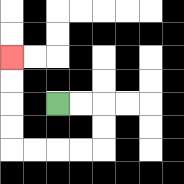{'start': '[2, 4]', 'end': '[0, 2]', 'path_directions': 'R,R,D,D,L,L,L,L,U,U,U,U', 'path_coordinates': '[[2, 4], [3, 4], [4, 4], [4, 5], [4, 6], [3, 6], [2, 6], [1, 6], [0, 6], [0, 5], [0, 4], [0, 3], [0, 2]]'}